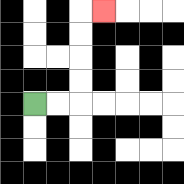{'start': '[1, 4]', 'end': '[4, 0]', 'path_directions': 'R,R,U,U,U,U,R', 'path_coordinates': '[[1, 4], [2, 4], [3, 4], [3, 3], [3, 2], [3, 1], [3, 0], [4, 0]]'}